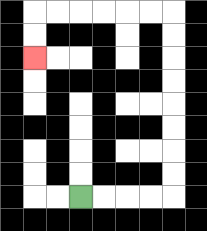{'start': '[3, 8]', 'end': '[1, 2]', 'path_directions': 'R,R,R,R,U,U,U,U,U,U,U,U,L,L,L,L,L,L,D,D', 'path_coordinates': '[[3, 8], [4, 8], [5, 8], [6, 8], [7, 8], [7, 7], [7, 6], [7, 5], [7, 4], [7, 3], [7, 2], [7, 1], [7, 0], [6, 0], [5, 0], [4, 0], [3, 0], [2, 0], [1, 0], [1, 1], [1, 2]]'}